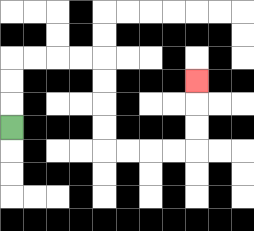{'start': '[0, 5]', 'end': '[8, 3]', 'path_directions': 'U,U,U,R,R,R,R,D,D,D,D,R,R,R,R,U,U,U', 'path_coordinates': '[[0, 5], [0, 4], [0, 3], [0, 2], [1, 2], [2, 2], [3, 2], [4, 2], [4, 3], [4, 4], [4, 5], [4, 6], [5, 6], [6, 6], [7, 6], [8, 6], [8, 5], [8, 4], [8, 3]]'}